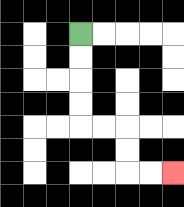{'start': '[3, 1]', 'end': '[7, 7]', 'path_directions': 'D,D,D,D,R,R,D,D,R,R', 'path_coordinates': '[[3, 1], [3, 2], [3, 3], [3, 4], [3, 5], [4, 5], [5, 5], [5, 6], [5, 7], [6, 7], [7, 7]]'}